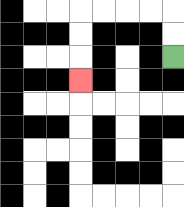{'start': '[7, 2]', 'end': '[3, 3]', 'path_directions': 'U,U,L,L,L,L,D,D,D', 'path_coordinates': '[[7, 2], [7, 1], [7, 0], [6, 0], [5, 0], [4, 0], [3, 0], [3, 1], [3, 2], [3, 3]]'}